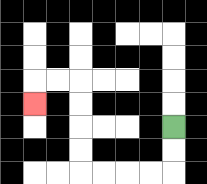{'start': '[7, 5]', 'end': '[1, 4]', 'path_directions': 'D,D,L,L,L,L,U,U,U,U,L,L,D', 'path_coordinates': '[[7, 5], [7, 6], [7, 7], [6, 7], [5, 7], [4, 7], [3, 7], [3, 6], [3, 5], [3, 4], [3, 3], [2, 3], [1, 3], [1, 4]]'}